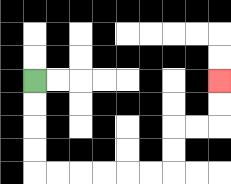{'start': '[1, 3]', 'end': '[9, 3]', 'path_directions': 'D,D,D,D,R,R,R,R,R,R,U,U,R,R,U,U', 'path_coordinates': '[[1, 3], [1, 4], [1, 5], [1, 6], [1, 7], [2, 7], [3, 7], [4, 7], [5, 7], [6, 7], [7, 7], [7, 6], [7, 5], [8, 5], [9, 5], [9, 4], [9, 3]]'}